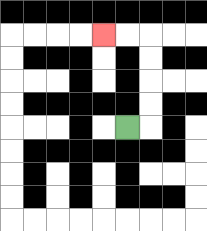{'start': '[5, 5]', 'end': '[4, 1]', 'path_directions': 'R,U,U,U,U,L,L', 'path_coordinates': '[[5, 5], [6, 5], [6, 4], [6, 3], [6, 2], [6, 1], [5, 1], [4, 1]]'}